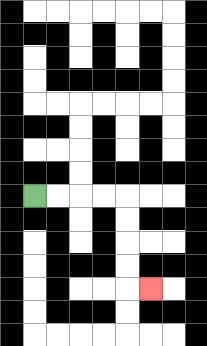{'start': '[1, 8]', 'end': '[6, 12]', 'path_directions': 'R,R,R,R,D,D,D,D,R', 'path_coordinates': '[[1, 8], [2, 8], [3, 8], [4, 8], [5, 8], [5, 9], [5, 10], [5, 11], [5, 12], [6, 12]]'}